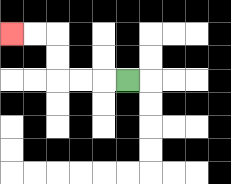{'start': '[5, 3]', 'end': '[0, 1]', 'path_directions': 'L,L,L,U,U,L,L', 'path_coordinates': '[[5, 3], [4, 3], [3, 3], [2, 3], [2, 2], [2, 1], [1, 1], [0, 1]]'}